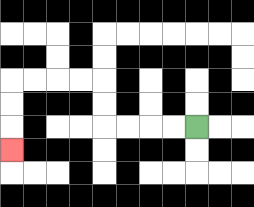{'start': '[8, 5]', 'end': '[0, 6]', 'path_directions': 'L,L,L,L,U,U,L,L,L,L,D,D,D', 'path_coordinates': '[[8, 5], [7, 5], [6, 5], [5, 5], [4, 5], [4, 4], [4, 3], [3, 3], [2, 3], [1, 3], [0, 3], [0, 4], [0, 5], [0, 6]]'}